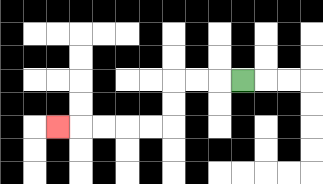{'start': '[10, 3]', 'end': '[2, 5]', 'path_directions': 'L,L,L,D,D,L,L,L,L,L', 'path_coordinates': '[[10, 3], [9, 3], [8, 3], [7, 3], [7, 4], [7, 5], [6, 5], [5, 5], [4, 5], [3, 5], [2, 5]]'}